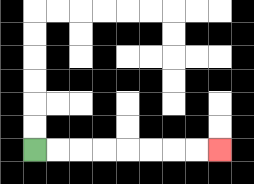{'start': '[1, 6]', 'end': '[9, 6]', 'path_directions': 'R,R,R,R,R,R,R,R', 'path_coordinates': '[[1, 6], [2, 6], [3, 6], [4, 6], [5, 6], [6, 6], [7, 6], [8, 6], [9, 6]]'}